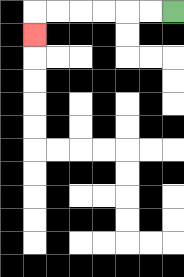{'start': '[7, 0]', 'end': '[1, 1]', 'path_directions': 'L,L,L,L,L,L,D', 'path_coordinates': '[[7, 0], [6, 0], [5, 0], [4, 0], [3, 0], [2, 0], [1, 0], [1, 1]]'}